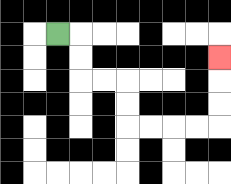{'start': '[2, 1]', 'end': '[9, 2]', 'path_directions': 'R,D,D,R,R,D,D,R,R,R,R,U,U,U', 'path_coordinates': '[[2, 1], [3, 1], [3, 2], [3, 3], [4, 3], [5, 3], [5, 4], [5, 5], [6, 5], [7, 5], [8, 5], [9, 5], [9, 4], [9, 3], [9, 2]]'}